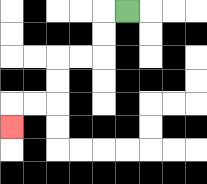{'start': '[5, 0]', 'end': '[0, 5]', 'path_directions': 'L,D,D,L,L,D,D,L,L,D', 'path_coordinates': '[[5, 0], [4, 0], [4, 1], [4, 2], [3, 2], [2, 2], [2, 3], [2, 4], [1, 4], [0, 4], [0, 5]]'}